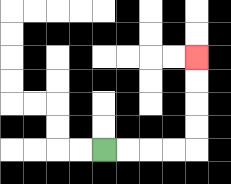{'start': '[4, 6]', 'end': '[8, 2]', 'path_directions': 'R,R,R,R,U,U,U,U', 'path_coordinates': '[[4, 6], [5, 6], [6, 6], [7, 6], [8, 6], [8, 5], [8, 4], [8, 3], [8, 2]]'}